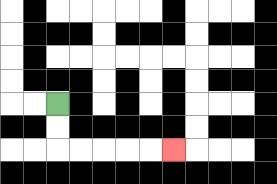{'start': '[2, 4]', 'end': '[7, 6]', 'path_directions': 'D,D,R,R,R,R,R', 'path_coordinates': '[[2, 4], [2, 5], [2, 6], [3, 6], [4, 6], [5, 6], [6, 6], [7, 6]]'}